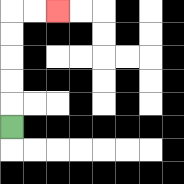{'start': '[0, 5]', 'end': '[2, 0]', 'path_directions': 'U,U,U,U,U,R,R', 'path_coordinates': '[[0, 5], [0, 4], [0, 3], [0, 2], [0, 1], [0, 0], [1, 0], [2, 0]]'}